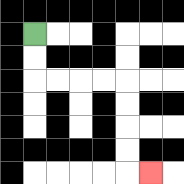{'start': '[1, 1]', 'end': '[6, 7]', 'path_directions': 'D,D,R,R,R,R,D,D,D,D,R', 'path_coordinates': '[[1, 1], [1, 2], [1, 3], [2, 3], [3, 3], [4, 3], [5, 3], [5, 4], [5, 5], [5, 6], [5, 7], [6, 7]]'}